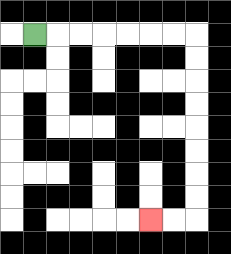{'start': '[1, 1]', 'end': '[6, 9]', 'path_directions': 'R,R,R,R,R,R,R,D,D,D,D,D,D,D,D,L,L', 'path_coordinates': '[[1, 1], [2, 1], [3, 1], [4, 1], [5, 1], [6, 1], [7, 1], [8, 1], [8, 2], [8, 3], [8, 4], [8, 5], [8, 6], [8, 7], [8, 8], [8, 9], [7, 9], [6, 9]]'}